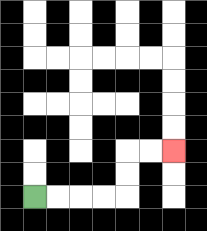{'start': '[1, 8]', 'end': '[7, 6]', 'path_directions': 'R,R,R,R,U,U,R,R', 'path_coordinates': '[[1, 8], [2, 8], [3, 8], [4, 8], [5, 8], [5, 7], [5, 6], [6, 6], [7, 6]]'}